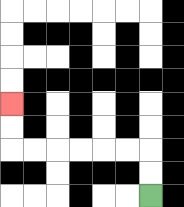{'start': '[6, 8]', 'end': '[0, 4]', 'path_directions': 'U,U,L,L,L,L,L,L,U,U', 'path_coordinates': '[[6, 8], [6, 7], [6, 6], [5, 6], [4, 6], [3, 6], [2, 6], [1, 6], [0, 6], [0, 5], [0, 4]]'}